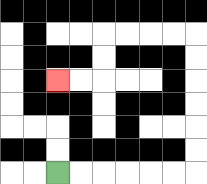{'start': '[2, 7]', 'end': '[2, 3]', 'path_directions': 'R,R,R,R,R,R,U,U,U,U,U,U,L,L,L,L,D,D,L,L', 'path_coordinates': '[[2, 7], [3, 7], [4, 7], [5, 7], [6, 7], [7, 7], [8, 7], [8, 6], [8, 5], [8, 4], [8, 3], [8, 2], [8, 1], [7, 1], [6, 1], [5, 1], [4, 1], [4, 2], [4, 3], [3, 3], [2, 3]]'}